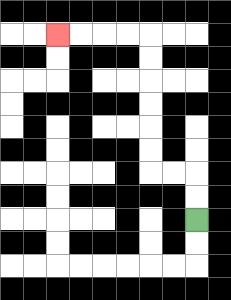{'start': '[8, 9]', 'end': '[2, 1]', 'path_directions': 'U,U,L,L,U,U,U,U,U,U,L,L,L,L', 'path_coordinates': '[[8, 9], [8, 8], [8, 7], [7, 7], [6, 7], [6, 6], [6, 5], [6, 4], [6, 3], [6, 2], [6, 1], [5, 1], [4, 1], [3, 1], [2, 1]]'}